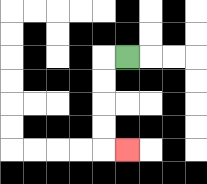{'start': '[5, 2]', 'end': '[5, 6]', 'path_directions': 'L,D,D,D,D,R', 'path_coordinates': '[[5, 2], [4, 2], [4, 3], [4, 4], [4, 5], [4, 6], [5, 6]]'}